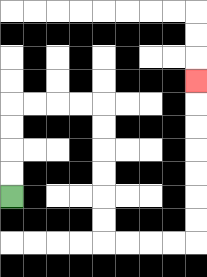{'start': '[0, 8]', 'end': '[8, 3]', 'path_directions': 'U,U,U,U,R,R,R,R,D,D,D,D,D,D,R,R,R,R,U,U,U,U,U,U,U', 'path_coordinates': '[[0, 8], [0, 7], [0, 6], [0, 5], [0, 4], [1, 4], [2, 4], [3, 4], [4, 4], [4, 5], [4, 6], [4, 7], [4, 8], [4, 9], [4, 10], [5, 10], [6, 10], [7, 10], [8, 10], [8, 9], [8, 8], [8, 7], [8, 6], [8, 5], [8, 4], [8, 3]]'}